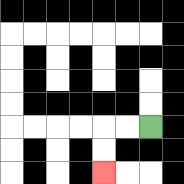{'start': '[6, 5]', 'end': '[4, 7]', 'path_directions': 'L,L,D,D', 'path_coordinates': '[[6, 5], [5, 5], [4, 5], [4, 6], [4, 7]]'}